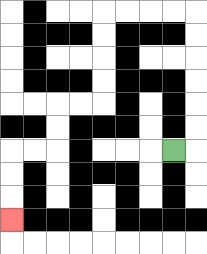{'start': '[7, 6]', 'end': '[0, 9]', 'path_directions': 'R,U,U,U,U,U,U,L,L,L,L,D,D,D,D,L,L,D,D,L,L,D,D,D', 'path_coordinates': '[[7, 6], [8, 6], [8, 5], [8, 4], [8, 3], [8, 2], [8, 1], [8, 0], [7, 0], [6, 0], [5, 0], [4, 0], [4, 1], [4, 2], [4, 3], [4, 4], [3, 4], [2, 4], [2, 5], [2, 6], [1, 6], [0, 6], [0, 7], [0, 8], [0, 9]]'}